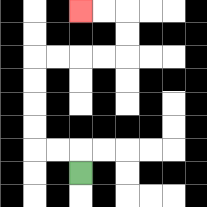{'start': '[3, 7]', 'end': '[3, 0]', 'path_directions': 'U,L,L,U,U,U,U,R,R,R,R,U,U,L,L', 'path_coordinates': '[[3, 7], [3, 6], [2, 6], [1, 6], [1, 5], [1, 4], [1, 3], [1, 2], [2, 2], [3, 2], [4, 2], [5, 2], [5, 1], [5, 0], [4, 0], [3, 0]]'}